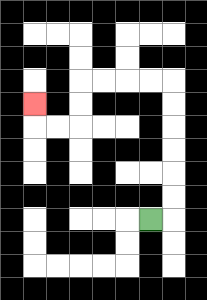{'start': '[6, 9]', 'end': '[1, 4]', 'path_directions': 'R,U,U,U,U,U,U,L,L,L,L,D,D,L,L,U', 'path_coordinates': '[[6, 9], [7, 9], [7, 8], [7, 7], [7, 6], [7, 5], [7, 4], [7, 3], [6, 3], [5, 3], [4, 3], [3, 3], [3, 4], [3, 5], [2, 5], [1, 5], [1, 4]]'}